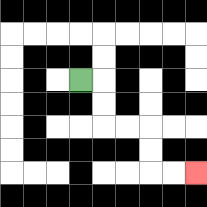{'start': '[3, 3]', 'end': '[8, 7]', 'path_directions': 'R,D,D,R,R,D,D,R,R', 'path_coordinates': '[[3, 3], [4, 3], [4, 4], [4, 5], [5, 5], [6, 5], [6, 6], [6, 7], [7, 7], [8, 7]]'}